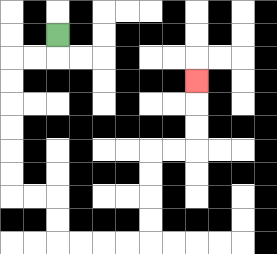{'start': '[2, 1]', 'end': '[8, 3]', 'path_directions': 'D,L,L,D,D,D,D,D,D,R,R,D,D,R,R,R,R,U,U,U,U,R,R,U,U,U', 'path_coordinates': '[[2, 1], [2, 2], [1, 2], [0, 2], [0, 3], [0, 4], [0, 5], [0, 6], [0, 7], [0, 8], [1, 8], [2, 8], [2, 9], [2, 10], [3, 10], [4, 10], [5, 10], [6, 10], [6, 9], [6, 8], [6, 7], [6, 6], [7, 6], [8, 6], [8, 5], [8, 4], [8, 3]]'}